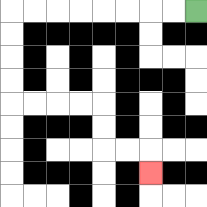{'start': '[8, 0]', 'end': '[6, 7]', 'path_directions': 'L,L,L,L,L,L,L,L,D,D,D,D,R,R,R,R,D,D,R,R,D', 'path_coordinates': '[[8, 0], [7, 0], [6, 0], [5, 0], [4, 0], [3, 0], [2, 0], [1, 0], [0, 0], [0, 1], [0, 2], [0, 3], [0, 4], [1, 4], [2, 4], [3, 4], [4, 4], [4, 5], [4, 6], [5, 6], [6, 6], [6, 7]]'}